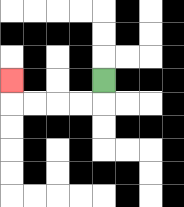{'start': '[4, 3]', 'end': '[0, 3]', 'path_directions': 'D,L,L,L,L,U', 'path_coordinates': '[[4, 3], [4, 4], [3, 4], [2, 4], [1, 4], [0, 4], [0, 3]]'}